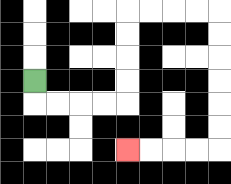{'start': '[1, 3]', 'end': '[5, 6]', 'path_directions': 'D,R,R,R,R,U,U,U,U,R,R,R,R,D,D,D,D,D,D,L,L,L,L', 'path_coordinates': '[[1, 3], [1, 4], [2, 4], [3, 4], [4, 4], [5, 4], [5, 3], [5, 2], [5, 1], [5, 0], [6, 0], [7, 0], [8, 0], [9, 0], [9, 1], [9, 2], [9, 3], [9, 4], [9, 5], [9, 6], [8, 6], [7, 6], [6, 6], [5, 6]]'}